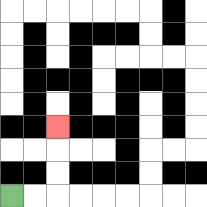{'start': '[0, 8]', 'end': '[2, 5]', 'path_directions': 'R,R,U,U,U', 'path_coordinates': '[[0, 8], [1, 8], [2, 8], [2, 7], [2, 6], [2, 5]]'}